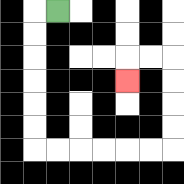{'start': '[2, 0]', 'end': '[5, 3]', 'path_directions': 'L,D,D,D,D,D,D,R,R,R,R,R,R,U,U,U,U,L,L,D', 'path_coordinates': '[[2, 0], [1, 0], [1, 1], [1, 2], [1, 3], [1, 4], [1, 5], [1, 6], [2, 6], [3, 6], [4, 6], [5, 6], [6, 6], [7, 6], [7, 5], [7, 4], [7, 3], [7, 2], [6, 2], [5, 2], [5, 3]]'}